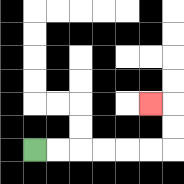{'start': '[1, 6]', 'end': '[6, 4]', 'path_directions': 'R,R,R,R,R,R,U,U,L', 'path_coordinates': '[[1, 6], [2, 6], [3, 6], [4, 6], [5, 6], [6, 6], [7, 6], [7, 5], [7, 4], [6, 4]]'}